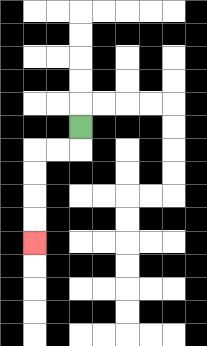{'start': '[3, 5]', 'end': '[1, 10]', 'path_directions': 'D,L,L,D,D,D,D', 'path_coordinates': '[[3, 5], [3, 6], [2, 6], [1, 6], [1, 7], [1, 8], [1, 9], [1, 10]]'}